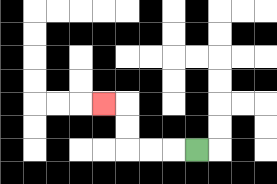{'start': '[8, 6]', 'end': '[4, 4]', 'path_directions': 'L,L,L,U,U,L', 'path_coordinates': '[[8, 6], [7, 6], [6, 6], [5, 6], [5, 5], [5, 4], [4, 4]]'}